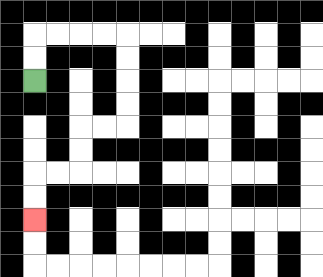{'start': '[1, 3]', 'end': '[1, 9]', 'path_directions': 'U,U,R,R,R,R,D,D,D,D,L,L,D,D,L,L,D,D', 'path_coordinates': '[[1, 3], [1, 2], [1, 1], [2, 1], [3, 1], [4, 1], [5, 1], [5, 2], [5, 3], [5, 4], [5, 5], [4, 5], [3, 5], [3, 6], [3, 7], [2, 7], [1, 7], [1, 8], [1, 9]]'}